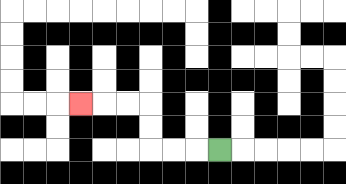{'start': '[9, 6]', 'end': '[3, 4]', 'path_directions': 'L,L,L,U,U,L,L,L', 'path_coordinates': '[[9, 6], [8, 6], [7, 6], [6, 6], [6, 5], [6, 4], [5, 4], [4, 4], [3, 4]]'}